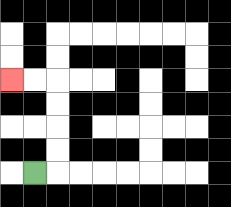{'start': '[1, 7]', 'end': '[0, 3]', 'path_directions': 'R,U,U,U,U,L,L', 'path_coordinates': '[[1, 7], [2, 7], [2, 6], [2, 5], [2, 4], [2, 3], [1, 3], [0, 3]]'}